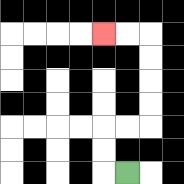{'start': '[5, 7]', 'end': '[4, 1]', 'path_directions': 'L,U,U,R,R,U,U,U,U,L,L', 'path_coordinates': '[[5, 7], [4, 7], [4, 6], [4, 5], [5, 5], [6, 5], [6, 4], [6, 3], [6, 2], [6, 1], [5, 1], [4, 1]]'}